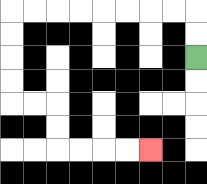{'start': '[8, 2]', 'end': '[6, 6]', 'path_directions': 'U,U,L,L,L,L,L,L,L,L,D,D,D,D,R,R,D,D,R,R,R,R', 'path_coordinates': '[[8, 2], [8, 1], [8, 0], [7, 0], [6, 0], [5, 0], [4, 0], [3, 0], [2, 0], [1, 0], [0, 0], [0, 1], [0, 2], [0, 3], [0, 4], [1, 4], [2, 4], [2, 5], [2, 6], [3, 6], [4, 6], [5, 6], [6, 6]]'}